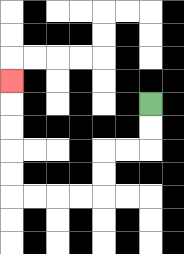{'start': '[6, 4]', 'end': '[0, 3]', 'path_directions': 'D,D,L,L,D,D,L,L,L,L,U,U,U,U,U', 'path_coordinates': '[[6, 4], [6, 5], [6, 6], [5, 6], [4, 6], [4, 7], [4, 8], [3, 8], [2, 8], [1, 8], [0, 8], [0, 7], [0, 6], [0, 5], [0, 4], [0, 3]]'}